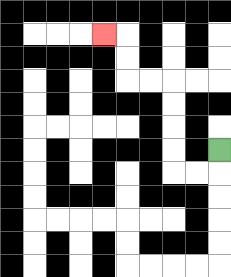{'start': '[9, 6]', 'end': '[4, 1]', 'path_directions': 'D,L,L,U,U,U,U,L,L,U,U,L', 'path_coordinates': '[[9, 6], [9, 7], [8, 7], [7, 7], [7, 6], [7, 5], [7, 4], [7, 3], [6, 3], [5, 3], [5, 2], [5, 1], [4, 1]]'}